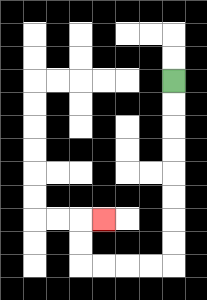{'start': '[7, 3]', 'end': '[4, 9]', 'path_directions': 'D,D,D,D,D,D,D,D,L,L,L,L,U,U,R', 'path_coordinates': '[[7, 3], [7, 4], [7, 5], [7, 6], [7, 7], [7, 8], [7, 9], [7, 10], [7, 11], [6, 11], [5, 11], [4, 11], [3, 11], [3, 10], [3, 9], [4, 9]]'}